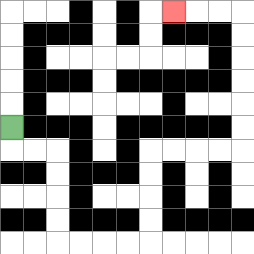{'start': '[0, 5]', 'end': '[7, 0]', 'path_directions': 'D,R,R,D,D,D,D,R,R,R,R,U,U,U,U,R,R,R,R,U,U,U,U,U,U,L,L,L', 'path_coordinates': '[[0, 5], [0, 6], [1, 6], [2, 6], [2, 7], [2, 8], [2, 9], [2, 10], [3, 10], [4, 10], [5, 10], [6, 10], [6, 9], [6, 8], [6, 7], [6, 6], [7, 6], [8, 6], [9, 6], [10, 6], [10, 5], [10, 4], [10, 3], [10, 2], [10, 1], [10, 0], [9, 0], [8, 0], [7, 0]]'}